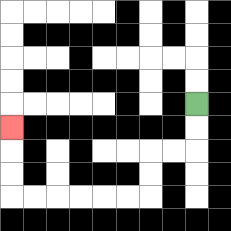{'start': '[8, 4]', 'end': '[0, 5]', 'path_directions': 'D,D,L,L,D,D,L,L,L,L,L,L,U,U,U', 'path_coordinates': '[[8, 4], [8, 5], [8, 6], [7, 6], [6, 6], [6, 7], [6, 8], [5, 8], [4, 8], [3, 8], [2, 8], [1, 8], [0, 8], [0, 7], [0, 6], [0, 5]]'}